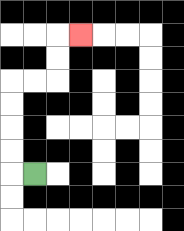{'start': '[1, 7]', 'end': '[3, 1]', 'path_directions': 'L,U,U,U,U,R,R,U,U,R', 'path_coordinates': '[[1, 7], [0, 7], [0, 6], [0, 5], [0, 4], [0, 3], [1, 3], [2, 3], [2, 2], [2, 1], [3, 1]]'}